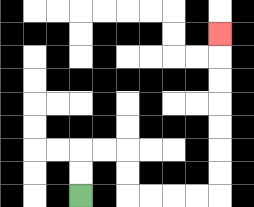{'start': '[3, 8]', 'end': '[9, 1]', 'path_directions': 'U,U,R,R,D,D,R,R,R,R,U,U,U,U,U,U,U', 'path_coordinates': '[[3, 8], [3, 7], [3, 6], [4, 6], [5, 6], [5, 7], [5, 8], [6, 8], [7, 8], [8, 8], [9, 8], [9, 7], [9, 6], [9, 5], [9, 4], [9, 3], [9, 2], [9, 1]]'}